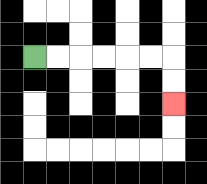{'start': '[1, 2]', 'end': '[7, 4]', 'path_directions': 'R,R,R,R,R,R,D,D', 'path_coordinates': '[[1, 2], [2, 2], [3, 2], [4, 2], [5, 2], [6, 2], [7, 2], [7, 3], [7, 4]]'}